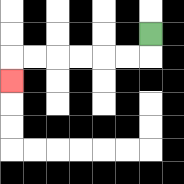{'start': '[6, 1]', 'end': '[0, 3]', 'path_directions': 'D,L,L,L,L,L,L,D', 'path_coordinates': '[[6, 1], [6, 2], [5, 2], [4, 2], [3, 2], [2, 2], [1, 2], [0, 2], [0, 3]]'}